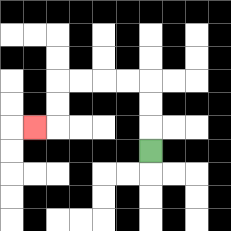{'start': '[6, 6]', 'end': '[1, 5]', 'path_directions': 'U,U,U,L,L,L,L,D,D,L', 'path_coordinates': '[[6, 6], [6, 5], [6, 4], [6, 3], [5, 3], [4, 3], [3, 3], [2, 3], [2, 4], [2, 5], [1, 5]]'}